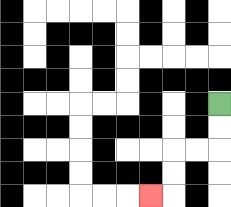{'start': '[9, 4]', 'end': '[6, 8]', 'path_directions': 'D,D,L,L,D,D,L', 'path_coordinates': '[[9, 4], [9, 5], [9, 6], [8, 6], [7, 6], [7, 7], [7, 8], [6, 8]]'}